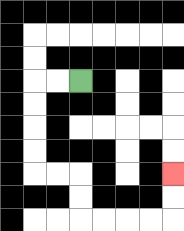{'start': '[3, 3]', 'end': '[7, 7]', 'path_directions': 'L,L,D,D,D,D,R,R,D,D,R,R,R,R,U,U', 'path_coordinates': '[[3, 3], [2, 3], [1, 3], [1, 4], [1, 5], [1, 6], [1, 7], [2, 7], [3, 7], [3, 8], [3, 9], [4, 9], [5, 9], [6, 9], [7, 9], [7, 8], [7, 7]]'}